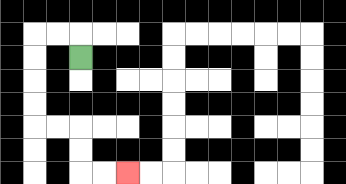{'start': '[3, 2]', 'end': '[5, 7]', 'path_directions': 'U,L,L,D,D,D,D,R,R,D,D,R,R', 'path_coordinates': '[[3, 2], [3, 1], [2, 1], [1, 1], [1, 2], [1, 3], [1, 4], [1, 5], [2, 5], [3, 5], [3, 6], [3, 7], [4, 7], [5, 7]]'}